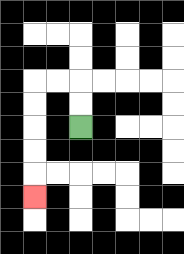{'start': '[3, 5]', 'end': '[1, 8]', 'path_directions': 'U,U,L,L,D,D,D,D,D', 'path_coordinates': '[[3, 5], [3, 4], [3, 3], [2, 3], [1, 3], [1, 4], [1, 5], [1, 6], [1, 7], [1, 8]]'}